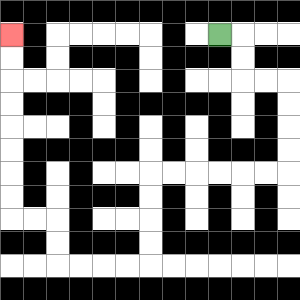{'start': '[9, 1]', 'end': '[0, 1]', 'path_directions': 'R,D,D,R,R,D,D,D,D,L,L,L,L,L,L,D,D,D,D,L,L,L,L,U,U,L,L,U,U,U,U,U,U,U,U', 'path_coordinates': '[[9, 1], [10, 1], [10, 2], [10, 3], [11, 3], [12, 3], [12, 4], [12, 5], [12, 6], [12, 7], [11, 7], [10, 7], [9, 7], [8, 7], [7, 7], [6, 7], [6, 8], [6, 9], [6, 10], [6, 11], [5, 11], [4, 11], [3, 11], [2, 11], [2, 10], [2, 9], [1, 9], [0, 9], [0, 8], [0, 7], [0, 6], [0, 5], [0, 4], [0, 3], [0, 2], [0, 1]]'}